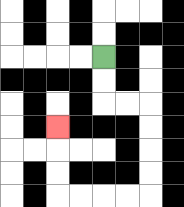{'start': '[4, 2]', 'end': '[2, 5]', 'path_directions': 'D,D,R,R,D,D,D,D,L,L,L,L,U,U,U', 'path_coordinates': '[[4, 2], [4, 3], [4, 4], [5, 4], [6, 4], [6, 5], [6, 6], [6, 7], [6, 8], [5, 8], [4, 8], [3, 8], [2, 8], [2, 7], [2, 6], [2, 5]]'}